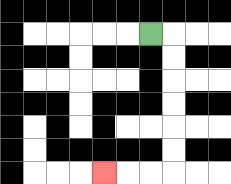{'start': '[6, 1]', 'end': '[4, 7]', 'path_directions': 'R,D,D,D,D,D,D,L,L,L', 'path_coordinates': '[[6, 1], [7, 1], [7, 2], [7, 3], [7, 4], [7, 5], [7, 6], [7, 7], [6, 7], [5, 7], [4, 7]]'}